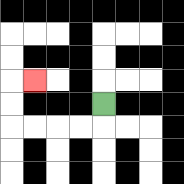{'start': '[4, 4]', 'end': '[1, 3]', 'path_directions': 'D,L,L,L,L,U,U,R', 'path_coordinates': '[[4, 4], [4, 5], [3, 5], [2, 5], [1, 5], [0, 5], [0, 4], [0, 3], [1, 3]]'}